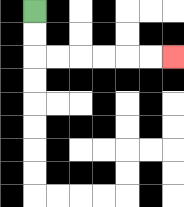{'start': '[1, 0]', 'end': '[7, 2]', 'path_directions': 'D,D,R,R,R,R,R,R', 'path_coordinates': '[[1, 0], [1, 1], [1, 2], [2, 2], [3, 2], [4, 2], [5, 2], [6, 2], [7, 2]]'}